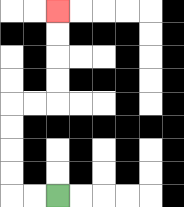{'start': '[2, 8]', 'end': '[2, 0]', 'path_directions': 'L,L,U,U,U,U,R,R,U,U,U,U', 'path_coordinates': '[[2, 8], [1, 8], [0, 8], [0, 7], [0, 6], [0, 5], [0, 4], [1, 4], [2, 4], [2, 3], [2, 2], [2, 1], [2, 0]]'}